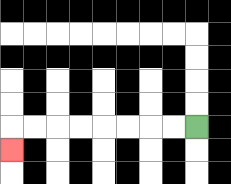{'start': '[8, 5]', 'end': '[0, 6]', 'path_directions': 'L,L,L,L,L,L,L,L,D', 'path_coordinates': '[[8, 5], [7, 5], [6, 5], [5, 5], [4, 5], [3, 5], [2, 5], [1, 5], [0, 5], [0, 6]]'}